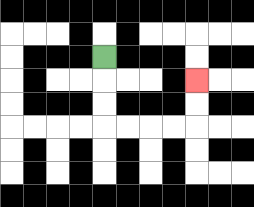{'start': '[4, 2]', 'end': '[8, 3]', 'path_directions': 'D,D,D,R,R,R,R,U,U', 'path_coordinates': '[[4, 2], [4, 3], [4, 4], [4, 5], [5, 5], [6, 5], [7, 5], [8, 5], [8, 4], [8, 3]]'}